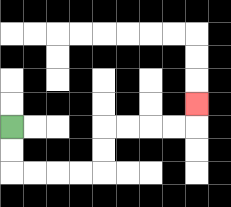{'start': '[0, 5]', 'end': '[8, 4]', 'path_directions': 'D,D,R,R,R,R,U,U,R,R,R,R,U', 'path_coordinates': '[[0, 5], [0, 6], [0, 7], [1, 7], [2, 7], [3, 7], [4, 7], [4, 6], [4, 5], [5, 5], [6, 5], [7, 5], [8, 5], [8, 4]]'}